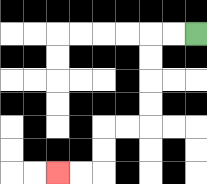{'start': '[8, 1]', 'end': '[2, 7]', 'path_directions': 'L,L,D,D,D,D,L,L,D,D,L,L', 'path_coordinates': '[[8, 1], [7, 1], [6, 1], [6, 2], [6, 3], [6, 4], [6, 5], [5, 5], [4, 5], [4, 6], [4, 7], [3, 7], [2, 7]]'}